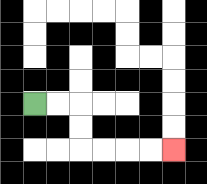{'start': '[1, 4]', 'end': '[7, 6]', 'path_directions': 'R,R,D,D,R,R,R,R', 'path_coordinates': '[[1, 4], [2, 4], [3, 4], [3, 5], [3, 6], [4, 6], [5, 6], [6, 6], [7, 6]]'}